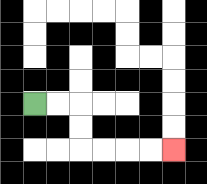{'start': '[1, 4]', 'end': '[7, 6]', 'path_directions': 'R,R,D,D,R,R,R,R', 'path_coordinates': '[[1, 4], [2, 4], [3, 4], [3, 5], [3, 6], [4, 6], [5, 6], [6, 6], [7, 6]]'}